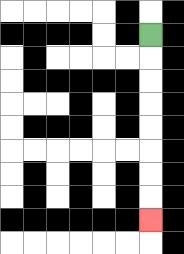{'start': '[6, 1]', 'end': '[6, 9]', 'path_directions': 'D,D,D,D,D,D,D,D', 'path_coordinates': '[[6, 1], [6, 2], [6, 3], [6, 4], [6, 5], [6, 6], [6, 7], [6, 8], [6, 9]]'}